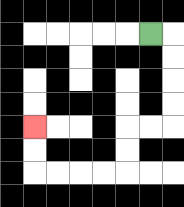{'start': '[6, 1]', 'end': '[1, 5]', 'path_directions': 'R,D,D,D,D,L,L,D,D,L,L,L,L,U,U', 'path_coordinates': '[[6, 1], [7, 1], [7, 2], [7, 3], [7, 4], [7, 5], [6, 5], [5, 5], [5, 6], [5, 7], [4, 7], [3, 7], [2, 7], [1, 7], [1, 6], [1, 5]]'}